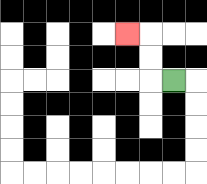{'start': '[7, 3]', 'end': '[5, 1]', 'path_directions': 'L,U,U,L', 'path_coordinates': '[[7, 3], [6, 3], [6, 2], [6, 1], [5, 1]]'}